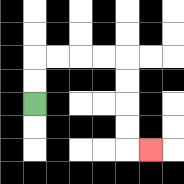{'start': '[1, 4]', 'end': '[6, 6]', 'path_directions': 'U,U,R,R,R,R,D,D,D,D,R', 'path_coordinates': '[[1, 4], [1, 3], [1, 2], [2, 2], [3, 2], [4, 2], [5, 2], [5, 3], [5, 4], [5, 5], [5, 6], [6, 6]]'}